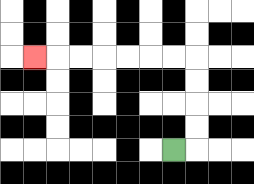{'start': '[7, 6]', 'end': '[1, 2]', 'path_directions': 'R,U,U,U,U,L,L,L,L,L,L,L', 'path_coordinates': '[[7, 6], [8, 6], [8, 5], [8, 4], [8, 3], [8, 2], [7, 2], [6, 2], [5, 2], [4, 2], [3, 2], [2, 2], [1, 2]]'}